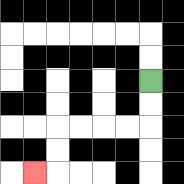{'start': '[6, 3]', 'end': '[1, 7]', 'path_directions': 'D,D,L,L,L,L,D,D,L', 'path_coordinates': '[[6, 3], [6, 4], [6, 5], [5, 5], [4, 5], [3, 5], [2, 5], [2, 6], [2, 7], [1, 7]]'}